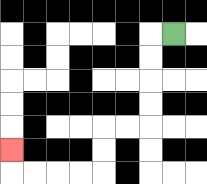{'start': '[7, 1]', 'end': '[0, 6]', 'path_directions': 'L,D,D,D,D,L,L,D,D,L,L,L,L,U', 'path_coordinates': '[[7, 1], [6, 1], [6, 2], [6, 3], [6, 4], [6, 5], [5, 5], [4, 5], [4, 6], [4, 7], [3, 7], [2, 7], [1, 7], [0, 7], [0, 6]]'}